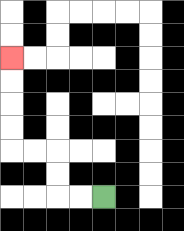{'start': '[4, 8]', 'end': '[0, 2]', 'path_directions': 'L,L,U,U,L,L,U,U,U,U', 'path_coordinates': '[[4, 8], [3, 8], [2, 8], [2, 7], [2, 6], [1, 6], [0, 6], [0, 5], [0, 4], [0, 3], [0, 2]]'}